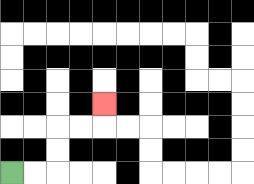{'start': '[0, 7]', 'end': '[4, 4]', 'path_directions': 'R,R,U,U,R,R,U', 'path_coordinates': '[[0, 7], [1, 7], [2, 7], [2, 6], [2, 5], [3, 5], [4, 5], [4, 4]]'}